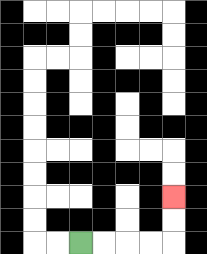{'start': '[3, 10]', 'end': '[7, 8]', 'path_directions': 'R,R,R,R,U,U', 'path_coordinates': '[[3, 10], [4, 10], [5, 10], [6, 10], [7, 10], [7, 9], [7, 8]]'}